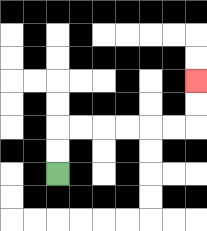{'start': '[2, 7]', 'end': '[8, 3]', 'path_directions': 'U,U,R,R,R,R,R,R,U,U', 'path_coordinates': '[[2, 7], [2, 6], [2, 5], [3, 5], [4, 5], [5, 5], [6, 5], [7, 5], [8, 5], [8, 4], [8, 3]]'}